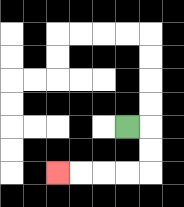{'start': '[5, 5]', 'end': '[2, 7]', 'path_directions': 'R,D,D,L,L,L,L', 'path_coordinates': '[[5, 5], [6, 5], [6, 6], [6, 7], [5, 7], [4, 7], [3, 7], [2, 7]]'}